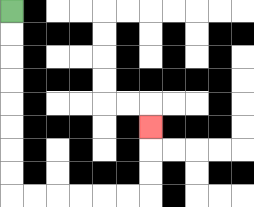{'start': '[0, 0]', 'end': '[6, 5]', 'path_directions': 'D,D,D,D,D,D,D,D,R,R,R,R,R,R,U,U,U', 'path_coordinates': '[[0, 0], [0, 1], [0, 2], [0, 3], [0, 4], [0, 5], [0, 6], [0, 7], [0, 8], [1, 8], [2, 8], [3, 8], [4, 8], [5, 8], [6, 8], [6, 7], [6, 6], [6, 5]]'}